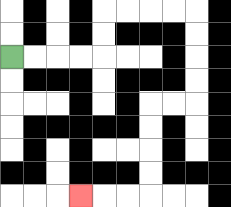{'start': '[0, 2]', 'end': '[3, 8]', 'path_directions': 'R,R,R,R,U,U,R,R,R,R,D,D,D,D,L,L,D,D,D,D,L,L,L', 'path_coordinates': '[[0, 2], [1, 2], [2, 2], [3, 2], [4, 2], [4, 1], [4, 0], [5, 0], [6, 0], [7, 0], [8, 0], [8, 1], [8, 2], [8, 3], [8, 4], [7, 4], [6, 4], [6, 5], [6, 6], [6, 7], [6, 8], [5, 8], [4, 8], [3, 8]]'}